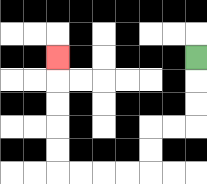{'start': '[8, 2]', 'end': '[2, 2]', 'path_directions': 'D,D,D,L,L,D,D,L,L,L,L,U,U,U,U,U', 'path_coordinates': '[[8, 2], [8, 3], [8, 4], [8, 5], [7, 5], [6, 5], [6, 6], [6, 7], [5, 7], [4, 7], [3, 7], [2, 7], [2, 6], [2, 5], [2, 4], [2, 3], [2, 2]]'}